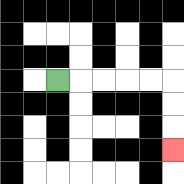{'start': '[2, 3]', 'end': '[7, 6]', 'path_directions': 'R,R,R,R,R,D,D,D', 'path_coordinates': '[[2, 3], [3, 3], [4, 3], [5, 3], [6, 3], [7, 3], [7, 4], [7, 5], [7, 6]]'}